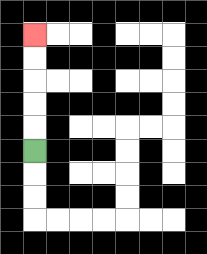{'start': '[1, 6]', 'end': '[1, 1]', 'path_directions': 'U,U,U,U,U', 'path_coordinates': '[[1, 6], [1, 5], [1, 4], [1, 3], [1, 2], [1, 1]]'}